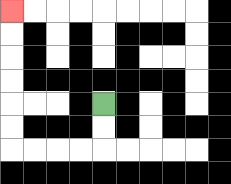{'start': '[4, 4]', 'end': '[0, 0]', 'path_directions': 'D,D,L,L,L,L,U,U,U,U,U,U', 'path_coordinates': '[[4, 4], [4, 5], [4, 6], [3, 6], [2, 6], [1, 6], [0, 6], [0, 5], [0, 4], [0, 3], [0, 2], [0, 1], [0, 0]]'}